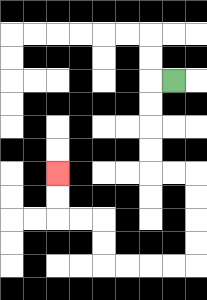{'start': '[7, 3]', 'end': '[2, 7]', 'path_directions': 'L,D,D,D,D,R,R,D,D,D,D,L,L,L,L,U,U,L,L,U,U', 'path_coordinates': '[[7, 3], [6, 3], [6, 4], [6, 5], [6, 6], [6, 7], [7, 7], [8, 7], [8, 8], [8, 9], [8, 10], [8, 11], [7, 11], [6, 11], [5, 11], [4, 11], [4, 10], [4, 9], [3, 9], [2, 9], [2, 8], [2, 7]]'}